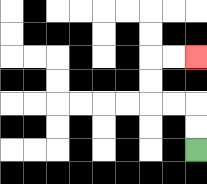{'start': '[8, 6]', 'end': '[8, 2]', 'path_directions': 'U,U,L,L,U,U,R,R', 'path_coordinates': '[[8, 6], [8, 5], [8, 4], [7, 4], [6, 4], [6, 3], [6, 2], [7, 2], [8, 2]]'}